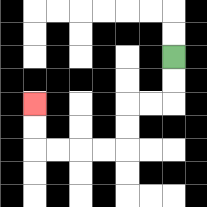{'start': '[7, 2]', 'end': '[1, 4]', 'path_directions': 'D,D,L,L,D,D,L,L,L,L,U,U', 'path_coordinates': '[[7, 2], [7, 3], [7, 4], [6, 4], [5, 4], [5, 5], [5, 6], [4, 6], [3, 6], [2, 6], [1, 6], [1, 5], [1, 4]]'}